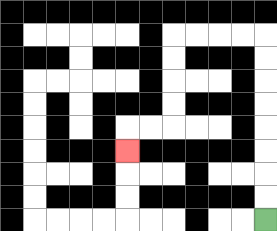{'start': '[11, 9]', 'end': '[5, 6]', 'path_directions': 'U,U,U,U,U,U,U,U,L,L,L,L,D,D,D,D,L,L,D', 'path_coordinates': '[[11, 9], [11, 8], [11, 7], [11, 6], [11, 5], [11, 4], [11, 3], [11, 2], [11, 1], [10, 1], [9, 1], [8, 1], [7, 1], [7, 2], [7, 3], [7, 4], [7, 5], [6, 5], [5, 5], [5, 6]]'}